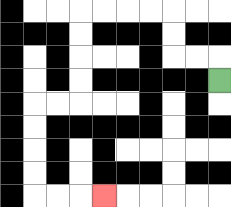{'start': '[9, 3]', 'end': '[4, 8]', 'path_directions': 'U,L,L,U,U,L,L,L,L,D,D,D,D,L,L,D,D,D,D,R,R,R', 'path_coordinates': '[[9, 3], [9, 2], [8, 2], [7, 2], [7, 1], [7, 0], [6, 0], [5, 0], [4, 0], [3, 0], [3, 1], [3, 2], [3, 3], [3, 4], [2, 4], [1, 4], [1, 5], [1, 6], [1, 7], [1, 8], [2, 8], [3, 8], [4, 8]]'}